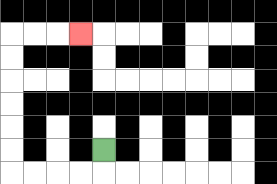{'start': '[4, 6]', 'end': '[3, 1]', 'path_directions': 'D,L,L,L,L,U,U,U,U,U,U,R,R,R', 'path_coordinates': '[[4, 6], [4, 7], [3, 7], [2, 7], [1, 7], [0, 7], [0, 6], [0, 5], [0, 4], [0, 3], [0, 2], [0, 1], [1, 1], [2, 1], [3, 1]]'}